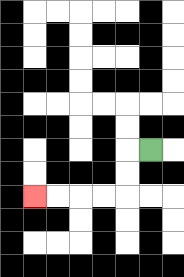{'start': '[6, 6]', 'end': '[1, 8]', 'path_directions': 'L,D,D,L,L,L,L', 'path_coordinates': '[[6, 6], [5, 6], [5, 7], [5, 8], [4, 8], [3, 8], [2, 8], [1, 8]]'}